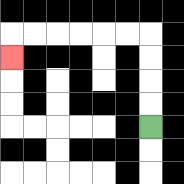{'start': '[6, 5]', 'end': '[0, 2]', 'path_directions': 'U,U,U,U,L,L,L,L,L,L,D', 'path_coordinates': '[[6, 5], [6, 4], [6, 3], [6, 2], [6, 1], [5, 1], [4, 1], [3, 1], [2, 1], [1, 1], [0, 1], [0, 2]]'}